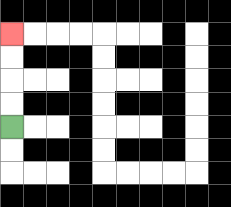{'start': '[0, 5]', 'end': '[0, 1]', 'path_directions': 'U,U,U,U', 'path_coordinates': '[[0, 5], [0, 4], [0, 3], [0, 2], [0, 1]]'}